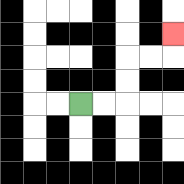{'start': '[3, 4]', 'end': '[7, 1]', 'path_directions': 'R,R,U,U,R,R,U', 'path_coordinates': '[[3, 4], [4, 4], [5, 4], [5, 3], [5, 2], [6, 2], [7, 2], [7, 1]]'}